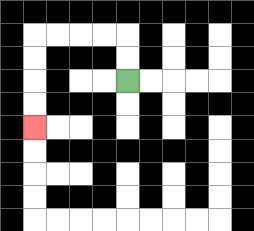{'start': '[5, 3]', 'end': '[1, 5]', 'path_directions': 'U,U,L,L,L,L,D,D,D,D', 'path_coordinates': '[[5, 3], [5, 2], [5, 1], [4, 1], [3, 1], [2, 1], [1, 1], [1, 2], [1, 3], [1, 4], [1, 5]]'}